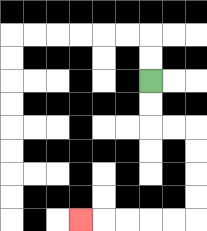{'start': '[6, 3]', 'end': '[3, 9]', 'path_directions': 'D,D,R,R,D,D,D,D,L,L,L,L,L', 'path_coordinates': '[[6, 3], [6, 4], [6, 5], [7, 5], [8, 5], [8, 6], [8, 7], [8, 8], [8, 9], [7, 9], [6, 9], [5, 9], [4, 9], [3, 9]]'}